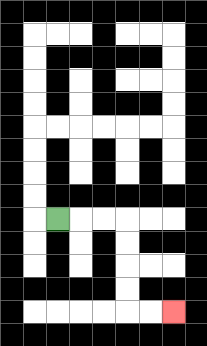{'start': '[2, 9]', 'end': '[7, 13]', 'path_directions': 'R,R,R,D,D,D,D,R,R', 'path_coordinates': '[[2, 9], [3, 9], [4, 9], [5, 9], [5, 10], [5, 11], [5, 12], [5, 13], [6, 13], [7, 13]]'}